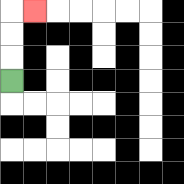{'start': '[0, 3]', 'end': '[1, 0]', 'path_directions': 'U,U,U,R', 'path_coordinates': '[[0, 3], [0, 2], [0, 1], [0, 0], [1, 0]]'}